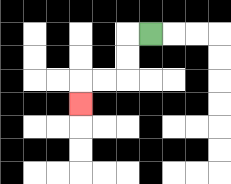{'start': '[6, 1]', 'end': '[3, 4]', 'path_directions': 'L,D,D,L,L,D', 'path_coordinates': '[[6, 1], [5, 1], [5, 2], [5, 3], [4, 3], [3, 3], [3, 4]]'}